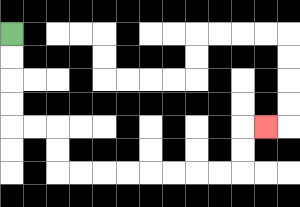{'start': '[0, 1]', 'end': '[11, 5]', 'path_directions': 'D,D,D,D,R,R,D,D,R,R,R,R,R,R,R,R,U,U,R', 'path_coordinates': '[[0, 1], [0, 2], [0, 3], [0, 4], [0, 5], [1, 5], [2, 5], [2, 6], [2, 7], [3, 7], [4, 7], [5, 7], [6, 7], [7, 7], [8, 7], [9, 7], [10, 7], [10, 6], [10, 5], [11, 5]]'}